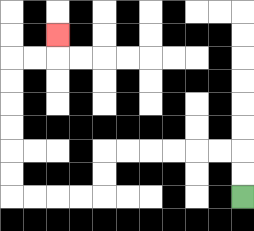{'start': '[10, 8]', 'end': '[2, 1]', 'path_directions': 'U,U,L,L,L,L,L,L,D,D,L,L,L,L,U,U,U,U,U,U,R,R,U', 'path_coordinates': '[[10, 8], [10, 7], [10, 6], [9, 6], [8, 6], [7, 6], [6, 6], [5, 6], [4, 6], [4, 7], [4, 8], [3, 8], [2, 8], [1, 8], [0, 8], [0, 7], [0, 6], [0, 5], [0, 4], [0, 3], [0, 2], [1, 2], [2, 2], [2, 1]]'}